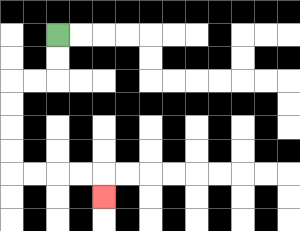{'start': '[2, 1]', 'end': '[4, 8]', 'path_directions': 'D,D,L,L,D,D,D,D,R,R,R,R,D', 'path_coordinates': '[[2, 1], [2, 2], [2, 3], [1, 3], [0, 3], [0, 4], [0, 5], [0, 6], [0, 7], [1, 7], [2, 7], [3, 7], [4, 7], [4, 8]]'}